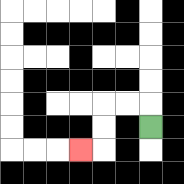{'start': '[6, 5]', 'end': '[3, 6]', 'path_directions': 'U,L,L,D,D,L', 'path_coordinates': '[[6, 5], [6, 4], [5, 4], [4, 4], [4, 5], [4, 6], [3, 6]]'}